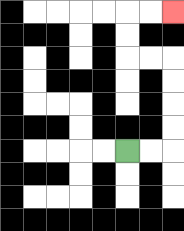{'start': '[5, 6]', 'end': '[7, 0]', 'path_directions': 'R,R,U,U,U,U,L,L,U,U,R,R', 'path_coordinates': '[[5, 6], [6, 6], [7, 6], [7, 5], [7, 4], [7, 3], [7, 2], [6, 2], [5, 2], [5, 1], [5, 0], [6, 0], [7, 0]]'}